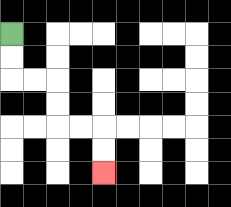{'start': '[0, 1]', 'end': '[4, 7]', 'path_directions': 'D,D,R,R,D,D,R,R,D,D', 'path_coordinates': '[[0, 1], [0, 2], [0, 3], [1, 3], [2, 3], [2, 4], [2, 5], [3, 5], [4, 5], [4, 6], [4, 7]]'}